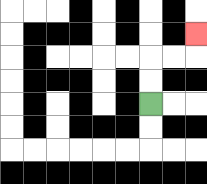{'start': '[6, 4]', 'end': '[8, 1]', 'path_directions': 'U,U,R,R,U', 'path_coordinates': '[[6, 4], [6, 3], [6, 2], [7, 2], [8, 2], [8, 1]]'}